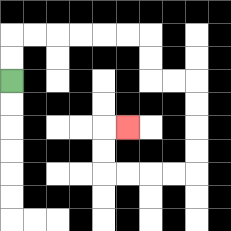{'start': '[0, 3]', 'end': '[5, 5]', 'path_directions': 'U,U,R,R,R,R,R,R,D,D,R,R,D,D,D,D,L,L,L,L,U,U,R', 'path_coordinates': '[[0, 3], [0, 2], [0, 1], [1, 1], [2, 1], [3, 1], [4, 1], [5, 1], [6, 1], [6, 2], [6, 3], [7, 3], [8, 3], [8, 4], [8, 5], [8, 6], [8, 7], [7, 7], [6, 7], [5, 7], [4, 7], [4, 6], [4, 5], [5, 5]]'}